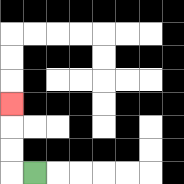{'start': '[1, 7]', 'end': '[0, 4]', 'path_directions': 'L,U,U,U', 'path_coordinates': '[[1, 7], [0, 7], [0, 6], [0, 5], [0, 4]]'}